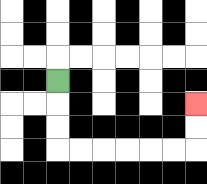{'start': '[2, 3]', 'end': '[8, 4]', 'path_directions': 'D,D,D,R,R,R,R,R,R,U,U', 'path_coordinates': '[[2, 3], [2, 4], [2, 5], [2, 6], [3, 6], [4, 6], [5, 6], [6, 6], [7, 6], [8, 6], [8, 5], [8, 4]]'}